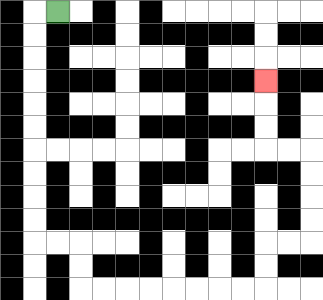{'start': '[2, 0]', 'end': '[11, 3]', 'path_directions': 'L,D,D,D,D,D,D,D,D,D,D,R,R,D,D,R,R,R,R,R,R,R,R,U,U,R,R,U,U,U,U,L,L,U,U,U', 'path_coordinates': '[[2, 0], [1, 0], [1, 1], [1, 2], [1, 3], [1, 4], [1, 5], [1, 6], [1, 7], [1, 8], [1, 9], [1, 10], [2, 10], [3, 10], [3, 11], [3, 12], [4, 12], [5, 12], [6, 12], [7, 12], [8, 12], [9, 12], [10, 12], [11, 12], [11, 11], [11, 10], [12, 10], [13, 10], [13, 9], [13, 8], [13, 7], [13, 6], [12, 6], [11, 6], [11, 5], [11, 4], [11, 3]]'}